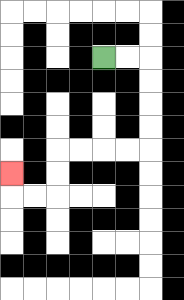{'start': '[4, 2]', 'end': '[0, 7]', 'path_directions': 'R,R,D,D,D,D,L,L,L,L,D,D,L,L,U', 'path_coordinates': '[[4, 2], [5, 2], [6, 2], [6, 3], [6, 4], [6, 5], [6, 6], [5, 6], [4, 6], [3, 6], [2, 6], [2, 7], [2, 8], [1, 8], [0, 8], [0, 7]]'}